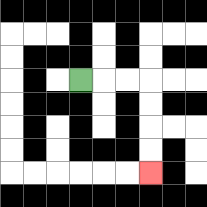{'start': '[3, 3]', 'end': '[6, 7]', 'path_directions': 'R,R,R,D,D,D,D', 'path_coordinates': '[[3, 3], [4, 3], [5, 3], [6, 3], [6, 4], [6, 5], [6, 6], [6, 7]]'}